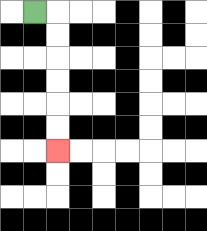{'start': '[1, 0]', 'end': '[2, 6]', 'path_directions': 'R,D,D,D,D,D,D', 'path_coordinates': '[[1, 0], [2, 0], [2, 1], [2, 2], [2, 3], [2, 4], [2, 5], [2, 6]]'}